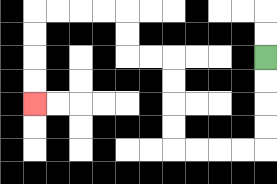{'start': '[11, 2]', 'end': '[1, 4]', 'path_directions': 'D,D,D,D,L,L,L,L,U,U,U,U,L,L,U,U,L,L,L,L,D,D,D,D', 'path_coordinates': '[[11, 2], [11, 3], [11, 4], [11, 5], [11, 6], [10, 6], [9, 6], [8, 6], [7, 6], [7, 5], [7, 4], [7, 3], [7, 2], [6, 2], [5, 2], [5, 1], [5, 0], [4, 0], [3, 0], [2, 0], [1, 0], [1, 1], [1, 2], [1, 3], [1, 4]]'}